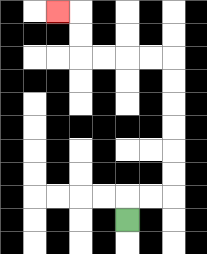{'start': '[5, 9]', 'end': '[2, 0]', 'path_directions': 'U,R,R,U,U,U,U,U,U,L,L,L,L,U,U,L', 'path_coordinates': '[[5, 9], [5, 8], [6, 8], [7, 8], [7, 7], [7, 6], [7, 5], [7, 4], [7, 3], [7, 2], [6, 2], [5, 2], [4, 2], [3, 2], [3, 1], [3, 0], [2, 0]]'}